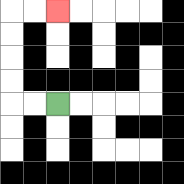{'start': '[2, 4]', 'end': '[2, 0]', 'path_directions': 'L,L,U,U,U,U,R,R', 'path_coordinates': '[[2, 4], [1, 4], [0, 4], [0, 3], [0, 2], [0, 1], [0, 0], [1, 0], [2, 0]]'}